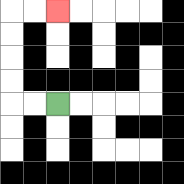{'start': '[2, 4]', 'end': '[2, 0]', 'path_directions': 'L,L,U,U,U,U,R,R', 'path_coordinates': '[[2, 4], [1, 4], [0, 4], [0, 3], [0, 2], [0, 1], [0, 0], [1, 0], [2, 0]]'}